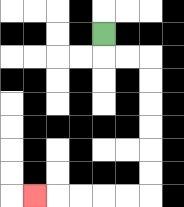{'start': '[4, 1]', 'end': '[1, 8]', 'path_directions': 'D,R,R,D,D,D,D,D,D,L,L,L,L,L', 'path_coordinates': '[[4, 1], [4, 2], [5, 2], [6, 2], [6, 3], [6, 4], [6, 5], [6, 6], [6, 7], [6, 8], [5, 8], [4, 8], [3, 8], [2, 8], [1, 8]]'}